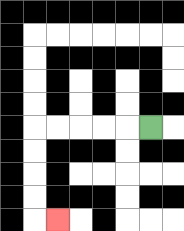{'start': '[6, 5]', 'end': '[2, 9]', 'path_directions': 'L,L,L,L,L,D,D,D,D,R', 'path_coordinates': '[[6, 5], [5, 5], [4, 5], [3, 5], [2, 5], [1, 5], [1, 6], [1, 7], [1, 8], [1, 9], [2, 9]]'}